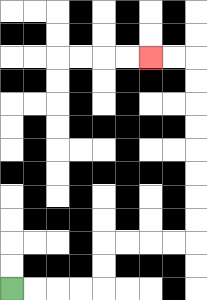{'start': '[0, 12]', 'end': '[6, 2]', 'path_directions': 'R,R,R,R,U,U,R,R,R,R,U,U,U,U,U,U,U,U,L,L', 'path_coordinates': '[[0, 12], [1, 12], [2, 12], [3, 12], [4, 12], [4, 11], [4, 10], [5, 10], [6, 10], [7, 10], [8, 10], [8, 9], [8, 8], [8, 7], [8, 6], [8, 5], [8, 4], [8, 3], [8, 2], [7, 2], [6, 2]]'}